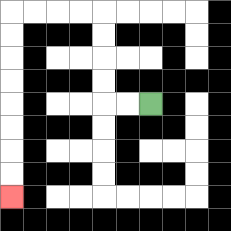{'start': '[6, 4]', 'end': '[0, 8]', 'path_directions': 'L,L,U,U,U,U,L,L,L,L,D,D,D,D,D,D,D,D', 'path_coordinates': '[[6, 4], [5, 4], [4, 4], [4, 3], [4, 2], [4, 1], [4, 0], [3, 0], [2, 0], [1, 0], [0, 0], [0, 1], [0, 2], [0, 3], [0, 4], [0, 5], [0, 6], [0, 7], [0, 8]]'}